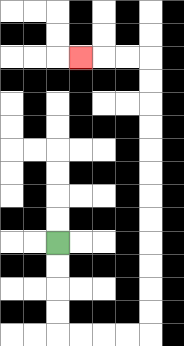{'start': '[2, 10]', 'end': '[3, 2]', 'path_directions': 'D,D,D,D,R,R,R,R,U,U,U,U,U,U,U,U,U,U,U,U,L,L,L', 'path_coordinates': '[[2, 10], [2, 11], [2, 12], [2, 13], [2, 14], [3, 14], [4, 14], [5, 14], [6, 14], [6, 13], [6, 12], [6, 11], [6, 10], [6, 9], [6, 8], [6, 7], [6, 6], [6, 5], [6, 4], [6, 3], [6, 2], [5, 2], [4, 2], [3, 2]]'}